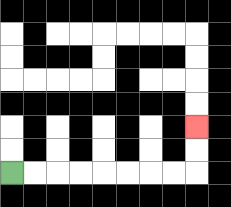{'start': '[0, 7]', 'end': '[8, 5]', 'path_directions': 'R,R,R,R,R,R,R,R,U,U', 'path_coordinates': '[[0, 7], [1, 7], [2, 7], [3, 7], [4, 7], [5, 7], [6, 7], [7, 7], [8, 7], [8, 6], [8, 5]]'}